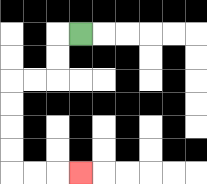{'start': '[3, 1]', 'end': '[3, 7]', 'path_directions': 'L,D,D,L,L,D,D,D,D,R,R,R', 'path_coordinates': '[[3, 1], [2, 1], [2, 2], [2, 3], [1, 3], [0, 3], [0, 4], [0, 5], [0, 6], [0, 7], [1, 7], [2, 7], [3, 7]]'}